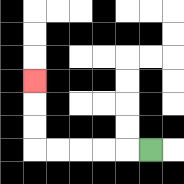{'start': '[6, 6]', 'end': '[1, 3]', 'path_directions': 'L,L,L,L,L,U,U,U', 'path_coordinates': '[[6, 6], [5, 6], [4, 6], [3, 6], [2, 6], [1, 6], [1, 5], [1, 4], [1, 3]]'}